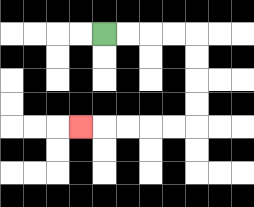{'start': '[4, 1]', 'end': '[3, 5]', 'path_directions': 'R,R,R,R,D,D,D,D,L,L,L,L,L', 'path_coordinates': '[[4, 1], [5, 1], [6, 1], [7, 1], [8, 1], [8, 2], [8, 3], [8, 4], [8, 5], [7, 5], [6, 5], [5, 5], [4, 5], [3, 5]]'}